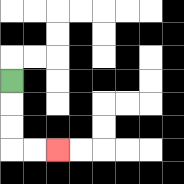{'start': '[0, 3]', 'end': '[2, 6]', 'path_directions': 'D,D,D,R,R', 'path_coordinates': '[[0, 3], [0, 4], [0, 5], [0, 6], [1, 6], [2, 6]]'}